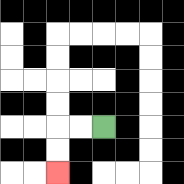{'start': '[4, 5]', 'end': '[2, 7]', 'path_directions': 'L,L,D,D', 'path_coordinates': '[[4, 5], [3, 5], [2, 5], [2, 6], [2, 7]]'}